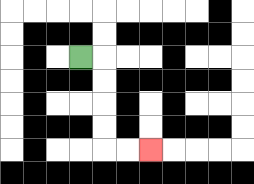{'start': '[3, 2]', 'end': '[6, 6]', 'path_directions': 'R,D,D,D,D,R,R', 'path_coordinates': '[[3, 2], [4, 2], [4, 3], [4, 4], [4, 5], [4, 6], [5, 6], [6, 6]]'}